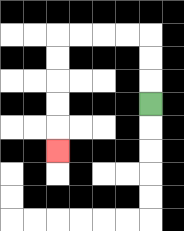{'start': '[6, 4]', 'end': '[2, 6]', 'path_directions': 'U,U,U,L,L,L,L,D,D,D,D,D', 'path_coordinates': '[[6, 4], [6, 3], [6, 2], [6, 1], [5, 1], [4, 1], [3, 1], [2, 1], [2, 2], [2, 3], [2, 4], [2, 5], [2, 6]]'}